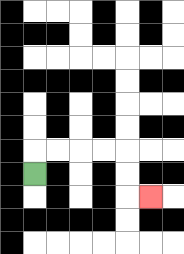{'start': '[1, 7]', 'end': '[6, 8]', 'path_directions': 'U,R,R,R,R,D,D,R', 'path_coordinates': '[[1, 7], [1, 6], [2, 6], [3, 6], [4, 6], [5, 6], [5, 7], [5, 8], [6, 8]]'}